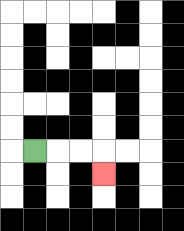{'start': '[1, 6]', 'end': '[4, 7]', 'path_directions': 'R,R,R,D', 'path_coordinates': '[[1, 6], [2, 6], [3, 6], [4, 6], [4, 7]]'}